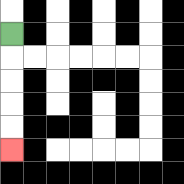{'start': '[0, 1]', 'end': '[0, 6]', 'path_directions': 'D,D,D,D,D', 'path_coordinates': '[[0, 1], [0, 2], [0, 3], [0, 4], [0, 5], [0, 6]]'}